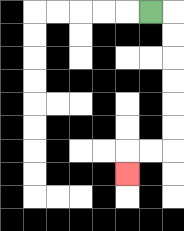{'start': '[6, 0]', 'end': '[5, 7]', 'path_directions': 'R,D,D,D,D,D,D,L,L,D', 'path_coordinates': '[[6, 0], [7, 0], [7, 1], [7, 2], [7, 3], [7, 4], [7, 5], [7, 6], [6, 6], [5, 6], [5, 7]]'}